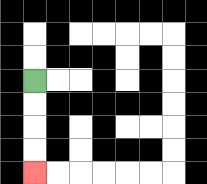{'start': '[1, 3]', 'end': '[1, 7]', 'path_directions': 'D,D,D,D', 'path_coordinates': '[[1, 3], [1, 4], [1, 5], [1, 6], [1, 7]]'}